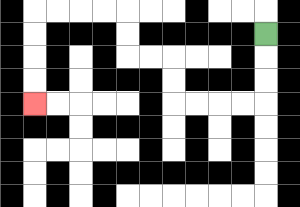{'start': '[11, 1]', 'end': '[1, 4]', 'path_directions': 'D,D,D,L,L,L,L,U,U,L,L,U,U,L,L,L,L,D,D,D,D', 'path_coordinates': '[[11, 1], [11, 2], [11, 3], [11, 4], [10, 4], [9, 4], [8, 4], [7, 4], [7, 3], [7, 2], [6, 2], [5, 2], [5, 1], [5, 0], [4, 0], [3, 0], [2, 0], [1, 0], [1, 1], [1, 2], [1, 3], [1, 4]]'}